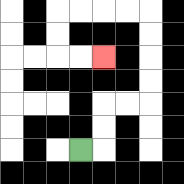{'start': '[3, 6]', 'end': '[4, 2]', 'path_directions': 'R,U,U,R,R,U,U,U,U,L,L,L,L,D,D,R,R', 'path_coordinates': '[[3, 6], [4, 6], [4, 5], [4, 4], [5, 4], [6, 4], [6, 3], [6, 2], [6, 1], [6, 0], [5, 0], [4, 0], [3, 0], [2, 0], [2, 1], [2, 2], [3, 2], [4, 2]]'}